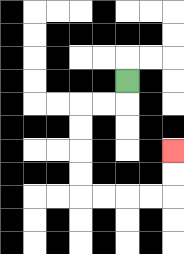{'start': '[5, 3]', 'end': '[7, 6]', 'path_directions': 'D,L,L,D,D,D,D,R,R,R,R,U,U', 'path_coordinates': '[[5, 3], [5, 4], [4, 4], [3, 4], [3, 5], [3, 6], [3, 7], [3, 8], [4, 8], [5, 8], [6, 8], [7, 8], [7, 7], [7, 6]]'}